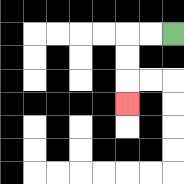{'start': '[7, 1]', 'end': '[5, 4]', 'path_directions': 'L,L,D,D,D', 'path_coordinates': '[[7, 1], [6, 1], [5, 1], [5, 2], [5, 3], [5, 4]]'}